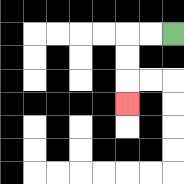{'start': '[7, 1]', 'end': '[5, 4]', 'path_directions': 'L,L,D,D,D', 'path_coordinates': '[[7, 1], [6, 1], [5, 1], [5, 2], [5, 3], [5, 4]]'}